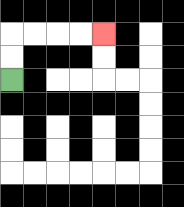{'start': '[0, 3]', 'end': '[4, 1]', 'path_directions': 'U,U,R,R,R,R', 'path_coordinates': '[[0, 3], [0, 2], [0, 1], [1, 1], [2, 1], [3, 1], [4, 1]]'}